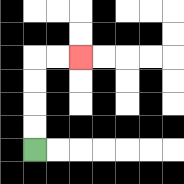{'start': '[1, 6]', 'end': '[3, 2]', 'path_directions': 'U,U,U,U,R,R', 'path_coordinates': '[[1, 6], [1, 5], [1, 4], [1, 3], [1, 2], [2, 2], [3, 2]]'}